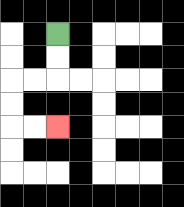{'start': '[2, 1]', 'end': '[2, 5]', 'path_directions': 'D,D,L,L,D,D,R,R', 'path_coordinates': '[[2, 1], [2, 2], [2, 3], [1, 3], [0, 3], [0, 4], [0, 5], [1, 5], [2, 5]]'}